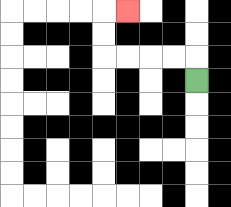{'start': '[8, 3]', 'end': '[5, 0]', 'path_directions': 'U,L,L,L,L,U,U,R', 'path_coordinates': '[[8, 3], [8, 2], [7, 2], [6, 2], [5, 2], [4, 2], [4, 1], [4, 0], [5, 0]]'}